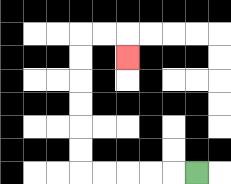{'start': '[8, 7]', 'end': '[5, 2]', 'path_directions': 'L,L,L,L,L,U,U,U,U,U,U,R,R,D', 'path_coordinates': '[[8, 7], [7, 7], [6, 7], [5, 7], [4, 7], [3, 7], [3, 6], [3, 5], [3, 4], [3, 3], [3, 2], [3, 1], [4, 1], [5, 1], [5, 2]]'}